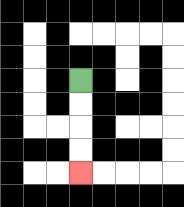{'start': '[3, 3]', 'end': '[3, 7]', 'path_directions': 'D,D,D,D', 'path_coordinates': '[[3, 3], [3, 4], [3, 5], [3, 6], [3, 7]]'}